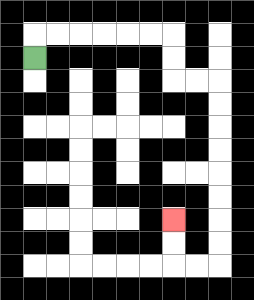{'start': '[1, 2]', 'end': '[7, 9]', 'path_directions': 'U,R,R,R,R,R,R,D,D,R,R,D,D,D,D,D,D,D,D,L,L,U,U', 'path_coordinates': '[[1, 2], [1, 1], [2, 1], [3, 1], [4, 1], [5, 1], [6, 1], [7, 1], [7, 2], [7, 3], [8, 3], [9, 3], [9, 4], [9, 5], [9, 6], [9, 7], [9, 8], [9, 9], [9, 10], [9, 11], [8, 11], [7, 11], [7, 10], [7, 9]]'}